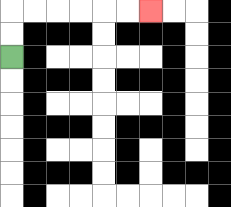{'start': '[0, 2]', 'end': '[6, 0]', 'path_directions': 'U,U,R,R,R,R,R,R', 'path_coordinates': '[[0, 2], [0, 1], [0, 0], [1, 0], [2, 0], [3, 0], [4, 0], [5, 0], [6, 0]]'}